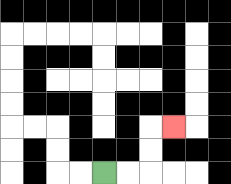{'start': '[4, 7]', 'end': '[7, 5]', 'path_directions': 'R,R,U,U,R', 'path_coordinates': '[[4, 7], [5, 7], [6, 7], [6, 6], [6, 5], [7, 5]]'}